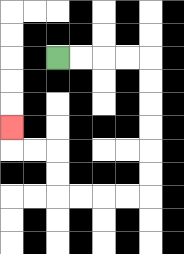{'start': '[2, 2]', 'end': '[0, 5]', 'path_directions': 'R,R,R,R,D,D,D,D,D,D,L,L,L,L,U,U,L,L,U', 'path_coordinates': '[[2, 2], [3, 2], [4, 2], [5, 2], [6, 2], [6, 3], [6, 4], [6, 5], [6, 6], [6, 7], [6, 8], [5, 8], [4, 8], [3, 8], [2, 8], [2, 7], [2, 6], [1, 6], [0, 6], [0, 5]]'}